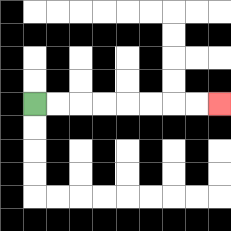{'start': '[1, 4]', 'end': '[9, 4]', 'path_directions': 'R,R,R,R,R,R,R,R', 'path_coordinates': '[[1, 4], [2, 4], [3, 4], [4, 4], [5, 4], [6, 4], [7, 4], [8, 4], [9, 4]]'}